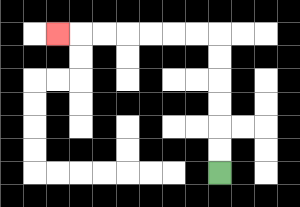{'start': '[9, 7]', 'end': '[2, 1]', 'path_directions': 'U,U,U,U,U,U,L,L,L,L,L,L,L', 'path_coordinates': '[[9, 7], [9, 6], [9, 5], [9, 4], [9, 3], [9, 2], [9, 1], [8, 1], [7, 1], [6, 1], [5, 1], [4, 1], [3, 1], [2, 1]]'}